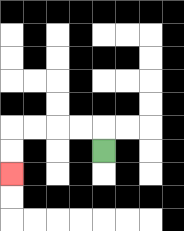{'start': '[4, 6]', 'end': '[0, 7]', 'path_directions': 'U,L,L,L,L,D,D', 'path_coordinates': '[[4, 6], [4, 5], [3, 5], [2, 5], [1, 5], [0, 5], [0, 6], [0, 7]]'}